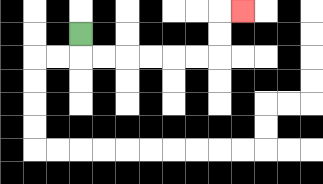{'start': '[3, 1]', 'end': '[10, 0]', 'path_directions': 'D,R,R,R,R,R,R,U,U,R', 'path_coordinates': '[[3, 1], [3, 2], [4, 2], [5, 2], [6, 2], [7, 2], [8, 2], [9, 2], [9, 1], [9, 0], [10, 0]]'}